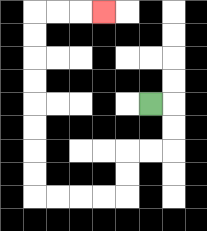{'start': '[6, 4]', 'end': '[4, 0]', 'path_directions': 'R,D,D,L,L,D,D,L,L,L,L,U,U,U,U,U,U,U,U,R,R,R', 'path_coordinates': '[[6, 4], [7, 4], [7, 5], [7, 6], [6, 6], [5, 6], [5, 7], [5, 8], [4, 8], [3, 8], [2, 8], [1, 8], [1, 7], [1, 6], [1, 5], [1, 4], [1, 3], [1, 2], [1, 1], [1, 0], [2, 0], [3, 0], [4, 0]]'}